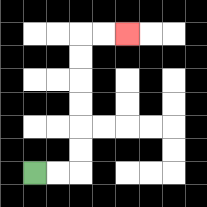{'start': '[1, 7]', 'end': '[5, 1]', 'path_directions': 'R,R,U,U,U,U,U,U,R,R', 'path_coordinates': '[[1, 7], [2, 7], [3, 7], [3, 6], [3, 5], [3, 4], [3, 3], [3, 2], [3, 1], [4, 1], [5, 1]]'}